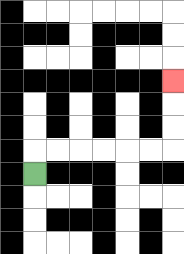{'start': '[1, 7]', 'end': '[7, 3]', 'path_directions': 'U,R,R,R,R,R,R,U,U,U', 'path_coordinates': '[[1, 7], [1, 6], [2, 6], [3, 6], [4, 6], [5, 6], [6, 6], [7, 6], [7, 5], [7, 4], [7, 3]]'}